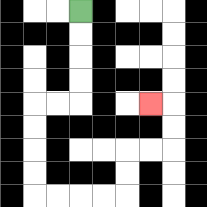{'start': '[3, 0]', 'end': '[6, 4]', 'path_directions': 'D,D,D,D,L,L,D,D,D,D,R,R,R,R,U,U,R,R,U,U,L', 'path_coordinates': '[[3, 0], [3, 1], [3, 2], [3, 3], [3, 4], [2, 4], [1, 4], [1, 5], [1, 6], [1, 7], [1, 8], [2, 8], [3, 8], [4, 8], [5, 8], [5, 7], [5, 6], [6, 6], [7, 6], [7, 5], [7, 4], [6, 4]]'}